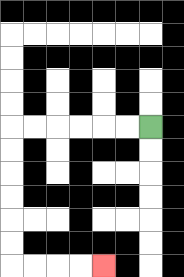{'start': '[6, 5]', 'end': '[4, 11]', 'path_directions': 'L,L,L,L,L,L,D,D,D,D,D,D,R,R,R,R', 'path_coordinates': '[[6, 5], [5, 5], [4, 5], [3, 5], [2, 5], [1, 5], [0, 5], [0, 6], [0, 7], [0, 8], [0, 9], [0, 10], [0, 11], [1, 11], [2, 11], [3, 11], [4, 11]]'}